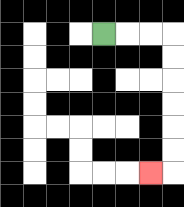{'start': '[4, 1]', 'end': '[6, 7]', 'path_directions': 'R,R,R,D,D,D,D,D,D,L', 'path_coordinates': '[[4, 1], [5, 1], [6, 1], [7, 1], [7, 2], [7, 3], [7, 4], [7, 5], [7, 6], [7, 7], [6, 7]]'}